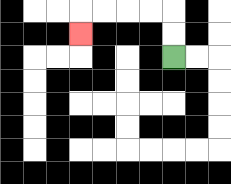{'start': '[7, 2]', 'end': '[3, 1]', 'path_directions': 'U,U,L,L,L,L,D', 'path_coordinates': '[[7, 2], [7, 1], [7, 0], [6, 0], [5, 0], [4, 0], [3, 0], [3, 1]]'}